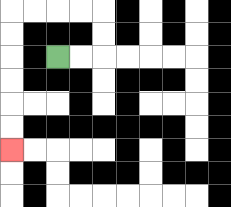{'start': '[2, 2]', 'end': '[0, 6]', 'path_directions': 'R,R,U,U,L,L,L,L,D,D,D,D,D,D', 'path_coordinates': '[[2, 2], [3, 2], [4, 2], [4, 1], [4, 0], [3, 0], [2, 0], [1, 0], [0, 0], [0, 1], [0, 2], [0, 3], [0, 4], [0, 5], [0, 6]]'}